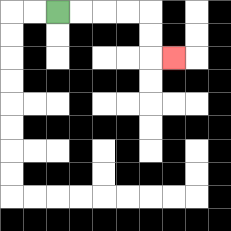{'start': '[2, 0]', 'end': '[7, 2]', 'path_directions': 'R,R,R,R,D,D,R', 'path_coordinates': '[[2, 0], [3, 0], [4, 0], [5, 0], [6, 0], [6, 1], [6, 2], [7, 2]]'}